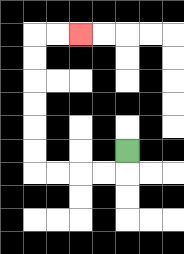{'start': '[5, 6]', 'end': '[3, 1]', 'path_directions': 'D,L,L,L,L,U,U,U,U,U,U,R,R', 'path_coordinates': '[[5, 6], [5, 7], [4, 7], [3, 7], [2, 7], [1, 7], [1, 6], [1, 5], [1, 4], [1, 3], [1, 2], [1, 1], [2, 1], [3, 1]]'}